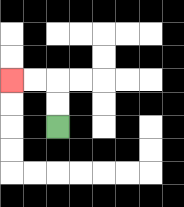{'start': '[2, 5]', 'end': '[0, 3]', 'path_directions': 'U,U,L,L', 'path_coordinates': '[[2, 5], [2, 4], [2, 3], [1, 3], [0, 3]]'}